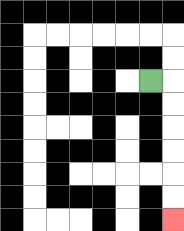{'start': '[6, 3]', 'end': '[7, 9]', 'path_directions': 'R,D,D,D,D,D,D', 'path_coordinates': '[[6, 3], [7, 3], [7, 4], [7, 5], [7, 6], [7, 7], [7, 8], [7, 9]]'}